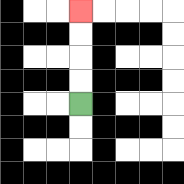{'start': '[3, 4]', 'end': '[3, 0]', 'path_directions': 'U,U,U,U', 'path_coordinates': '[[3, 4], [3, 3], [3, 2], [3, 1], [3, 0]]'}